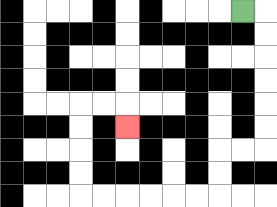{'start': '[10, 0]', 'end': '[5, 5]', 'path_directions': 'R,D,D,D,D,D,D,L,L,D,D,L,L,L,L,L,L,U,U,U,U,R,R,D', 'path_coordinates': '[[10, 0], [11, 0], [11, 1], [11, 2], [11, 3], [11, 4], [11, 5], [11, 6], [10, 6], [9, 6], [9, 7], [9, 8], [8, 8], [7, 8], [6, 8], [5, 8], [4, 8], [3, 8], [3, 7], [3, 6], [3, 5], [3, 4], [4, 4], [5, 4], [5, 5]]'}